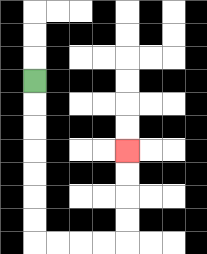{'start': '[1, 3]', 'end': '[5, 6]', 'path_directions': 'D,D,D,D,D,D,D,R,R,R,R,U,U,U,U', 'path_coordinates': '[[1, 3], [1, 4], [1, 5], [1, 6], [1, 7], [1, 8], [1, 9], [1, 10], [2, 10], [3, 10], [4, 10], [5, 10], [5, 9], [5, 8], [5, 7], [5, 6]]'}